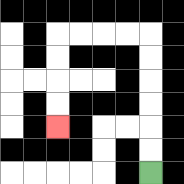{'start': '[6, 7]', 'end': '[2, 5]', 'path_directions': 'U,U,U,U,U,U,L,L,L,L,D,D,D,D', 'path_coordinates': '[[6, 7], [6, 6], [6, 5], [6, 4], [6, 3], [6, 2], [6, 1], [5, 1], [4, 1], [3, 1], [2, 1], [2, 2], [2, 3], [2, 4], [2, 5]]'}